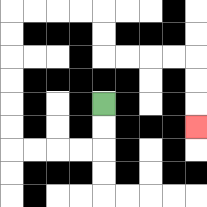{'start': '[4, 4]', 'end': '[8, 5]', 'path_directions': 'D,D,L,L,L,L,U,U,U,U,U,U,R,R,R,R,D,D,R,R,R,R,D,D,D', 'path_coordinates': '[[4, 4], [4, 5], [4, 6], [3, 6], [2, 6], [1, 6], [0, 6], [0, 5], [0, 4], [0, 3], [0, 2], [0, 1], [0, 0], [1, 0], [2, 0], [3, 0], [4, 0], [4, 1], [4, 2], [5, 2], [6, 2], [7, 2], [8, 2], [8, 3], [8, 4], [8, 5]]'}